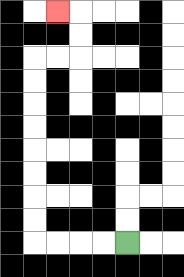{'start': '[5, 10]', 'end': '[2, 0]', 'path_directions': 'L,L,L,L,U,U,U,U,U,U,U,U,R,R,U,U,L', 'path_coordinates': '[[5, 10], [4, 10], [3, 10], [2, 10], [1, 10], [1, 9], [1, 8], [1, 7], [1, 6], [1, 5], [1, 4], [1, 3], [1, 2], [2, 2], [3, 2], [3, 1], [3, 0], [2, 0]]'}